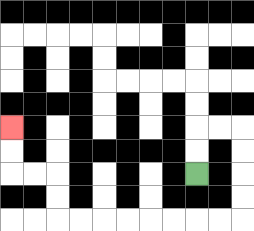{'start': '[8, 7]', 'end': '[0, 5]', 'path_directions': 'U,U,R,R,D,D,D,D,L,L,L,L,L,L,L,L,U,U,L,L,U,U', 'path_coordinates': '[[8, 7], [8, 6], [8, 5], [9, 5], [10, 5], [10, 6], [10, 7], [10, 8], [10, 9], [9, 9], [8, 9], [7, 9], [6, 9], [5, 9], [4, 9], [3, 9], [2, 9], [2, 8], [2, 7], [1, 7], [0, 7], [0, 6], [0, 5]]'}